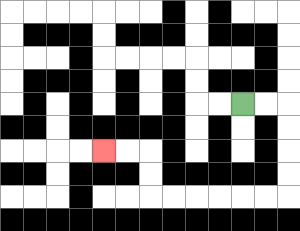{'start': '[10, 4]', 'end': '[4, 6]', 'path_directions': 'R,R,D,D,D,D,L,L,L,L,L,L,U,U,L,L', 'path_coordinates': '[[10, 4], [11, 4], [12, 4], [12, 5], [12, 6], [12, 7], [12, 8], [11, 8], [10, 8], [9, 8], [8, 8], [7, 8], [6, 8], [6, 7], [6, 6], [5, 6], [4, 6]]'}